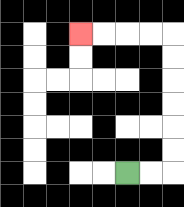{'start': '[5, 7]', 'end': '[3, 1]', 'path_directions': 'R,R,U,U,U,U,U,U,L,L,L,L', 'path_coordinates': '[[5, 7], [6, 7], [7, 7], [7, 6], [7, 5], [7, 4], [7, 3], [7, 2], [7, 1], [6, 1], [5, 1], [4, 1], [3, 1]]'}